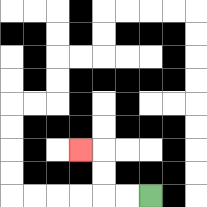{'start': '[6, 8]', 'end': '[3, 6]', 'path_directions': 'L,L,U,U,L', 'path_coordinates': '[[6, 8], [5, 8], [4, 8], [4, 7], [4, 6], [3, 6]]'}